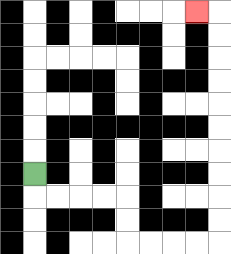{'start': '[1, 7]', 'end': '[8, 0]', 'path_directions': 'D,R,R,R,R,D,D,R,R,R,R,U,U,U,U,U,U,U,U,U,U,L', 'path_coordinates': '[[1, 7], [1, 8], [2, 8], [3, 8], [4, 8], [5, 8], [5, 9], [5, 10], [6, 10], [7, 10], [8, 10], [9, 10], [9, 9], [9, 8], [9, 7], [9, 6], [9, 5], [9, 4], [9, 3], [9, 2], [9, 1], [9, 0], [8, 0]]'}